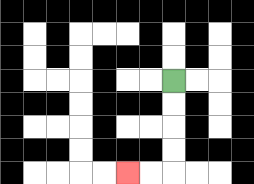{'start': '[7, 3]', 'end': '[5, 7]', 'path_directions': 'D,D,D,D,L,L', 'path_coordinates': '[[7, 3], [7, 4], [7, 5], [7, 6], [7, 7], [6, 7], [5, 7]]'}